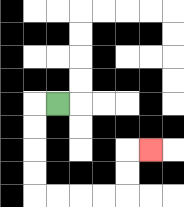{'start': '[2, 4]', 'end': '[6, 6]', 'path_directions': 'L,D,D,D,D,R,R,R,R,U,U,R', 'path_coordinates': '[[2, 4], [1, 4], [1, 5], [1, 6], [1, 7], [1, 8], [2, 8], [3, 8], [4, 8], [5, 8], [5, 7], [5, 6], [6, 6]]'}